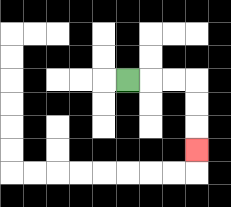{'start': '[5, 3]', 'end': '[8, 6]', 'path_directions': 'R,R,R,D,D,D', 'path_coordinates': '[[5, 3], [6, 3], [7, 3], [8, 3], [8, 4], [8, 5], [8, 6]]'}